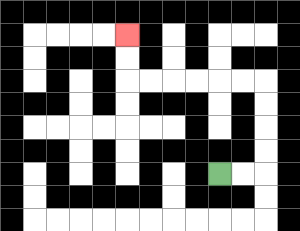{'start': '[9, 7]', 'end': '[5, 1]', 'path_directions': 'R,R,U,U,U,U,L,L,L,L,L,L,U,U', 'path_coordinates': '[[9, 7], [10, 7], [11, 7], [11, 6], [11, 5], [11, 4], [11, 3], [10, 3], [9, 3], [8, 3], [7, 3], [6, 3], [5, 3], [5, 2], [5, 1]]'}